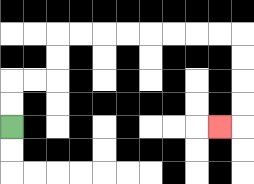{'start': '[0, 5]', 'end': '[9, 5]', 'path_directions': 'U,U,R,R,U,U,R,R,R,R,R,R,R,R,D,D,D,D,L', 'path_coordinates': '[[0, 5], [0, 4], [0, 3], [1, 3], [2, 3], [2, 2], [2, 1], [3, 1], [4, 1], [5, 1], [6, 1], [7, 1], [8, 1], [9, 1], [10, 1], [10, 2], [10, 3], [10, 4], [10, 5], [9, 5]]'}